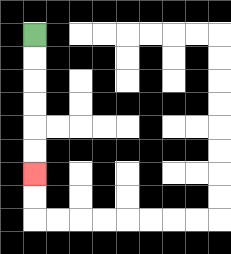{'start': '[1, 1]', 'end': '[1, 7]', 'path_directions': 'D,D,D,D,D,D', 'path_coordinates': '[[1, 1], [1, 2], [1, 3], [1, 4], [1, 5], [1, 6], [1, 7]]'}